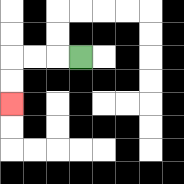{'start': '[3, 2]', 'end': '[0, 4]', 'path_directions': 'L,L,L,D,D', 'path_coordinates': '[[3, 2], [2, 2], [1, 2], [0, 2], [0, 3], [0, 4]]'}